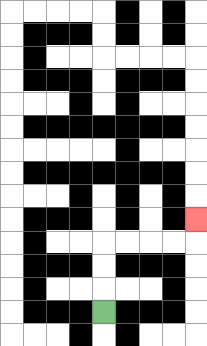{'start': '[4, 13]', 'end': '[8, 9]', 'path_directions': 'U,U,U,R,R,R,R,U', 'path_coordinates': '[[4, 13], [4, 12], [4, 11], [4, 10], [5, 10], [6, 10], [7, 10], [8, 10], [8, 9]]'}